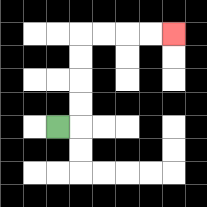{'start': '[2, 5]', 'end': '[7, 1]', 'path_directions': 'R,U,U,U,U,R,R,R,R', 'path_coordinates': '[[2, 5], [3, 5], [3, 4], [3, 3], [3, 2], [3, 1], [4, 1], [5, 1], [6, 1], [7, 1]]'}